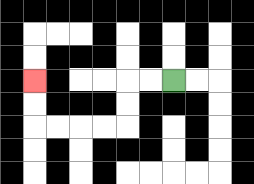{'start': '[7, 3]', 'end': '[1, 3]', 'path_directions': 'L,L,D,D,L,L,L,L,U,U', 'path_coordinates': '[[7, 3], [6, 3], [5, 3], [5, 4], [5, 5], [4, 5], [3, 5], [2, 5], [1, 5], [1, 4], [1, 3]]'}